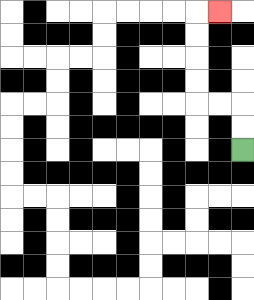{'start': '[10, 6]', 'end': '[9, 0]', 'path_directions': 'U,U,L,L,U,U,U,U,R', 'path_coordinates': '[[10, 6], [10, 5], [10, 4], [9, 4], [8, 4], [8, 3], [8, 2], [8, 1], [8, 0], [9, 0]]'}